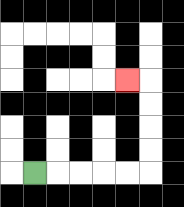{'start': '[1, 7]', 'end': '[5, 3]', 'path_directions': 'R,R,R,R,R,U,U,U,U,L', 'path_coordinates': '[[1, 7], [2, 7], [3, 7], [4, 7], [5, 7], [6, 7], [6, 6], [6, 5], [6, 4], [6, 3], [5, 3]]'}